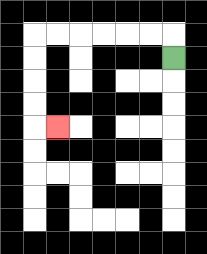{'start': '[7, 2]', 'end': '[2, 5]', 'path_directions': 'U,L,L,L,L,L,L,D,D,D,D,R', 'path_coordinates': '[[7, 2], [7, 1], [6, 1], [5, 1], [4, 1], [3, 1], [2, 1], [1, 1], [1, 2], [1, 3], [1, 4], [1, 5], [2, 5]]'}